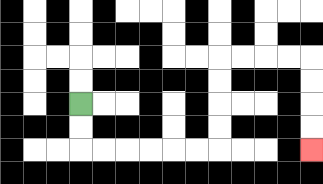{'start': '[3, 4]', 'end': '[13, 6]', 'path_directions': 'D,D,R,R,R,R,R,R,U,U,U,U,R,R,R,R,D,D,D,D', 'path_coordinates': '[[3, 4], [3, 5], [3, 6], [4, 6], [5, 6], [6, 6], [7, 6], [8, 6], [9, 6], [9, 5], [9, 4], [9, 3], [9, 2], [10, 2], [11, 2], [12, 2], [13, 2], [13, 3], [13, 4], [13, 5], [13, 6]]'}